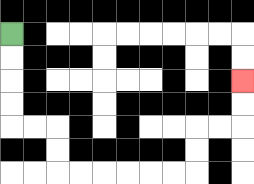{'start': '[0, 1]', 'end': '[10, 3]', 'path_directions': 'D,D,D,D,R,R,D,D,R,R,R,R,R,R,U,U,R,R,U,U', 'path_coordinates': '[[0, 1], [0, 2], [0, 3], [0, 4], [0, 5], [1, 5], [2, 5], [2, 6], [2, 7], [3, 7], [4, 7], [5, 7], [6, 7], [7, 7], [8, 7], [8, 6], [8, 5], [9, 5], [10, 5], [10, 4], [10, 3]]'}